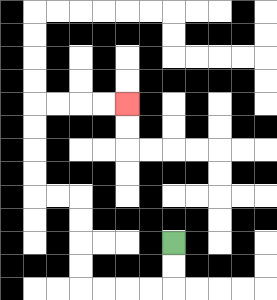{'start': '[7, 10]', 'end': '[5, 4]', 'path_directions': 'D,D,L,L,L,L,U,U,U,U,L,L,U,U,U,U,R,R,R,R', 'path_coordinates': '[[7, 10], [7, 11], [7, 12], [6, 12], [5, 12], [4, 12], [3, 12], [3, 11], [3, 10], [3, 9], [3, 8], [2, 8], [1, 8], [1, 7], [1, 6], [1, 5], [1, 4], [2, 4], [3, 4], [4, 4], [5, 4]]'}